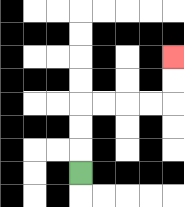{'start': '[3, 7]', 'end': '[7, 2]', 'path_directions': 'U,U,U,R,R,R,R,U,U', 'path_coordinates': '[[3, 7], [3, 6], [3, 5], [3, 4], [4, 4], [5, 4], [6, 4], [7, 4], [7, 3], [7, 2]]'}